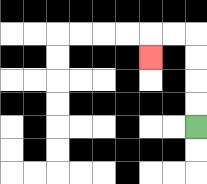{'start': '[8, 5]', 'end': '[6, 2]', 'path_directions': 'U,U,U,U,L,L,D', 'path_coordinates': '[[8, 5], [8, 4], [8, 3], [8, 2], [8, 1], [7, 1], [6, 1], [6, 2]]'}